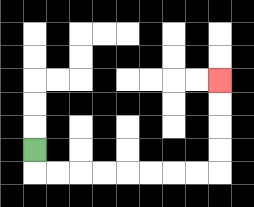{'start': '[1, 6]', 'end': '[9, 3]', 'path_directions': 'D,R,R,R,R,R,R,R,R,U,U,U,U', 'path_coordinates': '[[1, 6], [1, 7], [2, 7], [3, 7], [4, 7], [5, 7], [6, 7], [7, 7], [8, 7], [9, 7], [9, 6], [9, 5], [9, 4], [9, 3]]'}